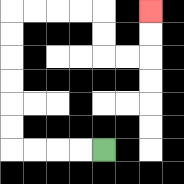{'start': '[4, 6]', 'end': '[6, 0]', 'path_directions': 'L,L,L,L,U,U,U,U,U,U,R,R,R,R,D,D,R,R,U,U', 'path_coordinates': '[[4, 6], [3, 6], [2, 6], [1, 6], [0, 6], [0, 5], [0, 4], [0, 3], [0, 2], [0, 1], [0, 0], [1, 0], [2, 0], [3, 0], [4, 0], [4, 1], [4, 2], [5, 2], [6, 2], [6, 1], [6, 0]]'}